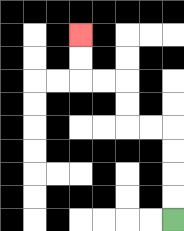{'start': '[7, 9]', 'end': '[3, 1]', 'path_directions': 'U,U,U,U,L,L,U,U,L,L,U,U', 'path_coordinates': '[[7, 9], [7, 8], [7, 7], [7, 6], [7, 5], [6, 5], [5, 5], [5, 4], [5, 3], [4, 3], [3, 3], [3, 2], [3, 1]]'}